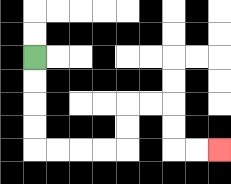{'start': '[1, 2]', 'end': '[9, 6]', 'path_directions': 'D,D,D,D,R,R,R,R,U,U,R,R,D,D,R,R', 'path_coordinates': '[[1, 2], [1, 3], [1, 4], [1, 5], [1, 6], [2, 6], [3, 6], [4, 6], [5, 6], [5, 5], [5, 4], [6, 4], [7, 4], [7, 5], [7, 6], [8, 6], [9, 6]]'}